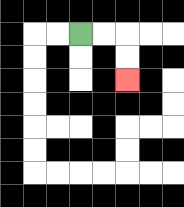{'start': '[3, 1]', 'end': '[5, 3]', 'path_directions': 'R,R,D,D', 'path_coordinates': '[[3, 1], [4, 1], [5, 1], [5, 2], [5, 3]]'}